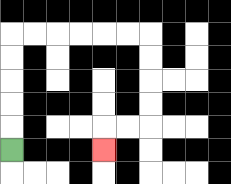{'start': '[0, 6]', 'end': '[4, 6]', 'path_directions': 'U,U,U,U,U,R,R,R,R,R,R,D,D,D,D,L,L,D', 'path_coordinates': '[[0, 6], [0, 5], [0, 4], [0, 3], [0, 2], [0, 1], [1, 1], [2, 1], [3, 1], [4, 1], [5, 1], [6, 1], [6, 2], [6, 3], [6, 4], [6, 5], [5, 5], [4, 5], [4, 6]]'}